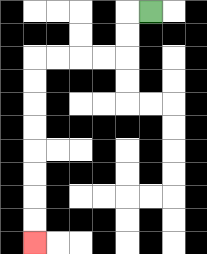{'start': '[6, 0]', 'end': '[1, 10]', 'path_directions': 'L,D,D,L,L,L,L,D,D,D,D,D,D,D,D', 'path_coordinates': '[[6, 0], [5, 0], [5, 1], [5, 2], [4, 2], [3, 2], [2, 2], [1, 2], [1, 3], [1, 4], [1, 5], [1, 6], [1, 7], [1, 8], [1, 9], [1, 10]]'}